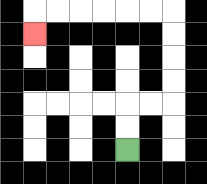{'start': '[5, 6]', 'end': '[1, 1]', 'path_directions': 'U,U,R,R,U,U,U,U,L,L,L,L,L,L,D', 'path_coordinates': '[[5, 6], [5, 5], [5, 4], [6, 4], [7, 4], [7, 3], [7, 2], [7, 1], [7, 0], [6, 0], [5, 0], [4, 0], [3, 0], [2, 0], [1, 0], [1, 1]]'}